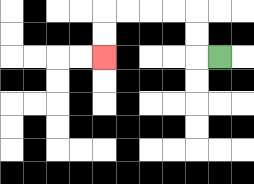{'start': '[9, 2]', 'end': '[4, 2]', 'path_directions': 'L,U,U,L,L,L,L,D,D', 'path_coordinates': '[[9, 2], [8, 2], [8, 1], [8, 0], [7, 0], [6, 0], [5, 0], [4, 0], [4, 1], [4, 2]]'}